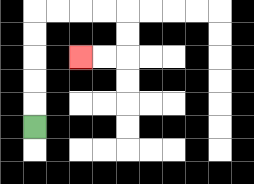{'start': '[1, 5]', 'end': '[3, 2]', 'path_directions': 'U,U,U,U,U,R,R,R,R,D,D,L,L', 'path_coordinates': '[[1, 5], [1, 4], [1, 3], [1, 2], [1, 1], [1, 0], [2, 0], [3, 0], [4, 0], [5, 0], [5, 1], [5, 2], [4, 2], [3, 2]]'}